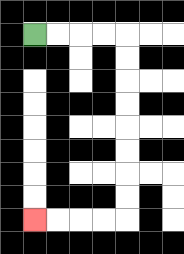{'start': '[1, 1]', 'end': '[1, 9]', 'path_directions': 'R,R,R,R,D,D,D,D,D,D,D,D,L,L,L,L', 'path_coordinates': '[[1, 1], [2, 1], [3, 1], [4, 1], [5, 1], [5, 2], [5, 3], [5, 4], [5, 5], [5, 6], [5, 7], [5, 8], [5, 9], [4, 9], [3, 9], [2, 9], [1, 9]]'}